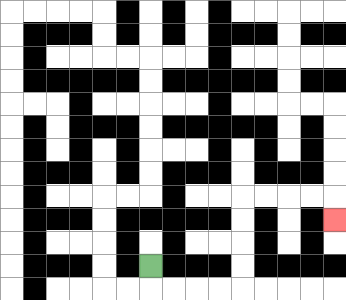{'start': '[6, 11]', 'end': '[14, 9]', 'path_directions': 'D,R,R,R,R,U,U,U,U,R,R,R,R,D', 'path_coordinates': '[[6, 11], [6, 12], [7, 12], [8, 12], [9, 12], [10, 12], [10, 11], [10, 10], [10, 9], [10, 8], [11, 8], [12, 8], [13, 8], [14, 8], [14, 9]]'}